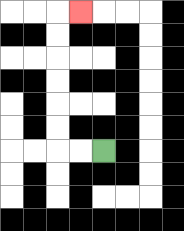{'start': '[4, 6]', 'end': '[3, 0]', 'path_directions': 'L,L,U,U,U,U,U,U,R', 'path_coordinates': '[[4, 6], [3, 6], [2, 6], [2, 5], [2, 4], [2, 3], [2, 2], [2, 1], [2, 0], [3, 0]]'}